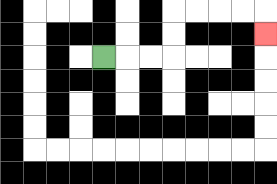{'start': '[4, 2]', 'end': '[11, 1]', 'path_directions': 'R,R,R,U,U,R,R,R,R,D', 'path_coordinates': '[[4, 2], [5, 2], [6, 2], [7, 2], [7, 1], [7, 0], [8, 0], [9, 0], [10, 0], [11, 0], [11, 1]]'}